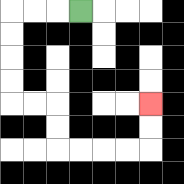{'start': '[3, 0]', 'end': '[6, 4]', 'path_directions': 'L,L,L,D,D,D,D,R,R,D,D,R,R,R,R,U,U', 'path_coordinates': '[[3, 0], [2, 0], [1, 0], [0, 0], [0, 1], [0, 2], [0, 3], [0, 4], [1, 4], [2, 4], [2, 5], [2, 6], [3, 6], [4, 6], [5, 6], [6, 6], [6, 5], [6, 4]]'}